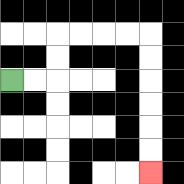{'start': '[0, 3]', 'end': '[6, 7]', 'path_directions': 'R,R,U,U,R,R,R,R,D,D,D,D,D,D', 'path_coordinates': '[[0, 3], [1, 3], [2, 3], [2, 2], [2, 1], [3, 1], [4, 1], [5, 1], [6, 1], [6, 2], [6, 3], [6, 4], [6, 5], [6, 6], [6, 7]]'}